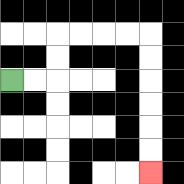{'start': '[0, 3]', 'end': '[6, 7]', 'path_directions': 'R,R,U,U,R,R,R,R,D,D,D,D,D,D', 'path_coordinates': '[[0, 3], [1, 3], [2, 3], [2, 2], [2, 1], [3, 1], [4, 1], [5, 1], [6, 1], [6, 2], [6, 3], [6, 4], [6, 5], [6, 6], [6, 7]]'}